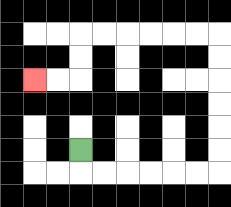{'start': '[3, 6]', 'end': '[1, 3]', 'path_directions': 'D,R,R,R,R,R,R,U,U,U,U,U,U,L,L,L,L,L,L,D,D,L,L', 'path_coordinates': '[[3, 6], [3, 7], [4, 7], [5, 7], [6, 7], [7, 7], [8, 7], [9, 7], [9, 6], [9, 5], [9, 4], [9, 3], [9, 2], [9, 1], [8, 1], [7, 1], [6, 1], [5, 1], [4, 1], [3, 1], [3, 2], [3, 3], [2, 3], [1, 3]]'}